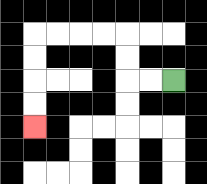{'start': '[7, 3]', 'end': '[1, 5]', 'path_directions': 'L,L,U,U,L,L,L,L,D,D,D,D', 'path_coordinates': '[[7, 3], [6, 3], [5, 3], [5, 2], [5, 1], [4, 1], [3, 1], [2, 1], [1, 1], [1, 2], [1, 3], [1, 4], [1, 5]]'}